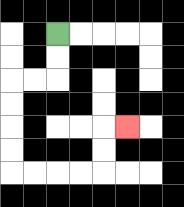{'start': '[2, 1]', 'end': '[5, 5]', 'path_directions': 'D,D,L,L,D,D,D,D,R,R,R,R,U,U,R', 'path_coordinates': '[[2, 1], [2, 2], [2, 3], [1, 3], [0, 3], [0, 4], [0, 5], [0, 6], [0, 7], [1, 7], [2, 7], [3, 7], [4, 7], [4, 6], [4, 5], [5, 5]]'}